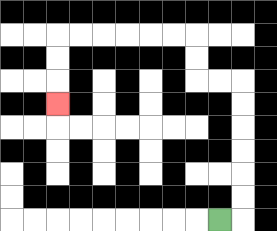{'start': '[9, 9]', 'end': '[2, 4]', 'path_directions': 'R,U,U,U,U,U,U,L,L,U,U,L,L,L,L,L,L,D,D,D', 'path_coordinates': '[[9, 9], [10, 9], [10, 8], [10, 7], [10, 6], [10, 5], [10, 4], [10, 3], [9, 3], [8, 3], [8, 2], [8, 1], [7, 1], [6, 1], [5, 1], [4, 1], [3, 1], [2, 1], [2, 2], [2, 3], [2, 4]]'}